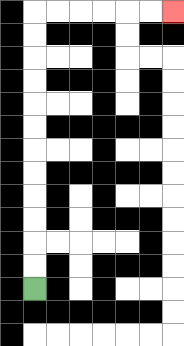{'start': '[1, 12]', 'end': '[7, 0]', 'path_directions': 'U,U,U,U,U,U,U,U,U,U,U,U,R,R,R,R,R,R', 'path_coordinates': '[[1, 12], [1, 11], [1, 10], [1, 9], [1, 8], [1, 7], [1, 6], [1, 5], [1, 4], [1, 3], [1, 2], [1, 1], [1, 0], [2, 0], [3, 0], [4, 0], [5, 0], [6, 0], [7, 0]]'}